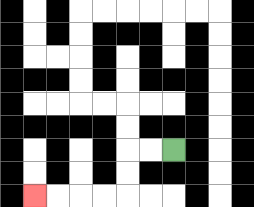{'start': '[7, 6]', 'end': '[1, 8]', 'path_directions': 'L,L,D,D,L,L,L,L', 'path_coordinates': '[[7, 6], [6, 6], [5, 6], [5, 7], [5, 8], [4, 8], [3, 8], [2, 8], [1, 8]]'}